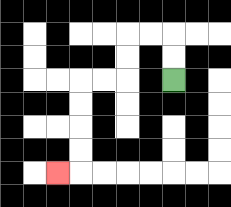{'start': '[7, 3]', 'end': '[2, 7]', 'path_directions': 'U,U,L,L,D,D,L,L,D,D,D,D,L', 'path_coordinates': '[[7, 3], [7, 2], [7, 1], [6, 1], [5, 1], [5, 2], [5, 3], [4, 3], [3, 3], [3, 4], [3, 5], [3, 6], [3, 7], [2, 7]]'}